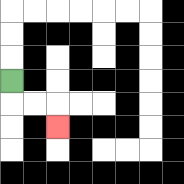{'start': '[0, 3]', 'end': '[2, 5]', 'path_directions': 'D,R,R,D', 'path_coordinates': '[[0, 3], [0, 4], [1, 4], [2, 4], [2, 5]]'}